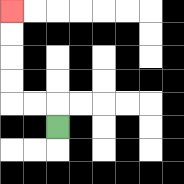{'start': '[2, 5]', 'end': '[0, 0]', 'path_directions': 'U,L,L,U,U,U,U', 'path_coordinates': '[[2, 5], [2, 4], [1, 4], [0, 4], [0, 3], [0, 2], [0, 1], [0, 0]]'}